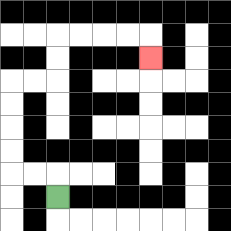{'start': '[2, 8]', 'end': '[6, 2]', 'path_directions': 'U,L,L,U,U,U,U,R,R,U,U,R,R,R,R,D', 'path_coordinates': '[[2, 8], [2, 7], [1, 7], [0, 7], [0, 6], [0, 5], [0, 4], [0, 3], [1, 3], [2, 3], [2, 2], [2, 1], [3, 1], [4, 1], [5, 1], [6, 1], [6, 2]]'}